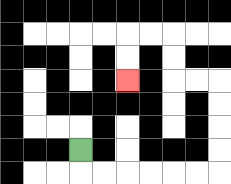{'start': '[3, 6]', 'end': '[5, 3]', 'path_directions': 'D,R,R,R,R,R,R,U,U,U,U,L,L,U,U,L,L,D,D', 'path_coordinates': '[[3, 6], [3, 7], [4, 7], [5, 7], [6, 7], [7, 7], [8, 7], [9, 7], [9, 6], [9, 5], [9, 4], [9, 3], [8, 3], [7, 3], [7, 2], [7, 1], [6, 1], [5, 1], [5, 2], [5, 3]]'}